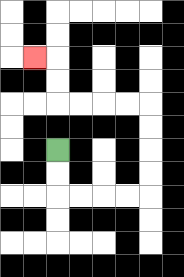{'start': '[2, 6]', 'end': '[1, 2]', 'path_directions': 'D,D,R,R,R,R,U,U,U,U,L,L,L,L,U,U,L', 'path_coordinates': '[[2, 6], [2, 7], [2, 8], [3, 8], [4, 8], [5, 8], [6, 8], [6, 7], [6, 6], [6, 5], [6, 4], [5, 4], [4, 4], [3, 4], [2, 4], [2, 3], [2, 2], [1, 2]]'}